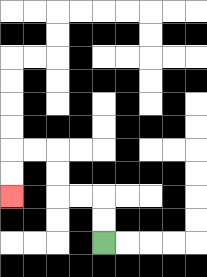{'start': '[4, 10]', 'end': '[0, 8]', 'path_directions': 'U,U,L,L,U,U,L,L,D,D', 'path_coordinates': '[[4, 10], [4, 9], [4, 8], [3, 8], [2, 8], [2, 7], [2, 6], [1, 6], [0, 6], [0, 7], [0, 8]]'}